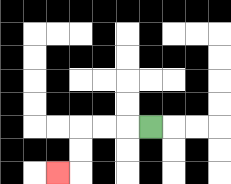{'start': '[6, 5]', 'end': '[2, 7]', 'path_directions': 'L,L,L,D,D,L', 'path_coordinates': '[[6, 5], [5, 5], [4, 5], [3, 5], [3, 6], [3, 7], [2, 7]]'}